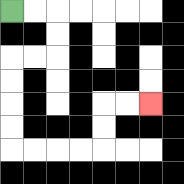{'start': '[0, 0]', 'end': '[6, 4]', 'path_directions': 'R,R,D,D,L,L,D,D,D,D,R,R,R,R,U,U,R,R', 'path_coordinates': '[[0, 0], [1, 0], [2, 0], [2, 1], [2, 2], [1, 2], [0, 2], [0, 3], [0, 4], [0, 5], [0, 6], [1, 6], [2, 6], [3, 6], [4, 6], [4, 5], [4, 4], [5, 4], [6, 4]]'}